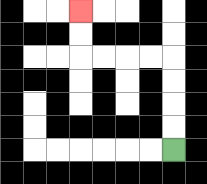{'start': '[7, 6]', 'end': '[3, 0]', 'path_directions': 'U,U,U,U,L,L,L,L,U,U', 'path_coordinates': '[[7, 6], [7, 5], [7, 4], [7, 3], [7, 2], [6, 2], [5, 2], [4, 2], [3, 2], [3, 1], [3, 0]]'}